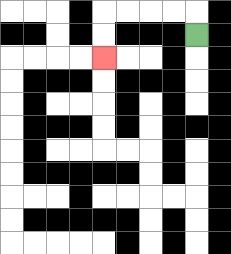{'start': '[8, 1]', 'end': '[4, 2]', 'path_directions': 'U,L,L,L,L,D,D', 'path_coordinates': '[[8, 1], [8, 0], [7, 0], [6, 0], [5, 0], [4, 0], [4, 1], [4, 2]]'}